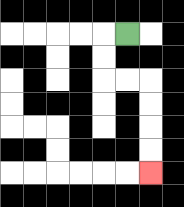{'start': '[5, 1]', 'end': '[6, 7]', 'path_directions': 'L,D,D,R,R,D,D,D,D', 'path_coordinates': '[[5, 1], [4, 1], [4, 2], [4, 3], [5, 3], [6, 3], [6, 4], [6, 5], [6, 6], [6, 7]]'}